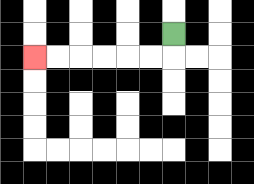{'start': '[7, 1]', 'end': '[1, 2]', 'path_directions': 'D,L,L,L,L,L,L', 'path_coordinates': '[[7, 1], [7, 2], [6, 2], [5, 2], [4, 2], [3, 2], [2, 2], [1, 2]]'}